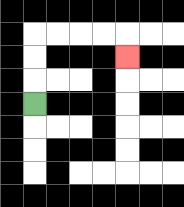{'start': '[1, 4]', 'end': '[5, 2]', 'path_directions': 'U,U,U,R,R,R,R,D', 'path_coordinates': '[[1, 4], [1, 3], [1, 2], [1, 1], [2, 1], [3, 1], [4, 1], [5, 1], [5, 2]]'}